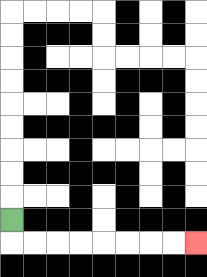{'start': '[0, 9]', 'end': '[8, 10]', 'path_directions': 'D,R,R,R,R,R,R,R,R', 'path_coordinates': '[[0, 9], [0, 10], [1, 10], [2, 10], [3, 10], [4, 10], [5, 10], [6, 10], [7, 10], [8, 10]]'}